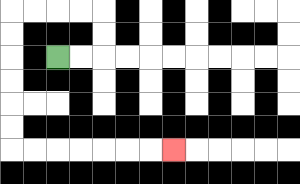{'start': '[2, 2]', 'end': '[7, 6]', 'path_directions': 'R,R,U,U,L,L,L,L,D,D,D,D,D,D,R,R,R,R,R,R,R', 'path_coordinates': '[[2, 2], [3, 2], [4, 2], [4, 1], [4, 0], [3, 0], [2, 0], [1, 0], [0, 0], [0, 1], [0, 2], [0, 3], [0, 4], [0, 5], [0, 6], [1, 6], [2, 6], [3, 6], [4, 6], [5, 6], [6, 6], [7, 6]]'}